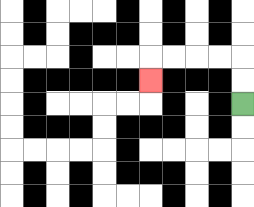{'start': '[10, 4]', 'end': '[6, 3]', 'path_directions': 'U,U,L,L,L,L,D', 'path_coordinates': '[[10, 4], [10, 3], [10, 2], [9, 2], [8, 2], [7, 2], [6, 2], [6, 3]]'}